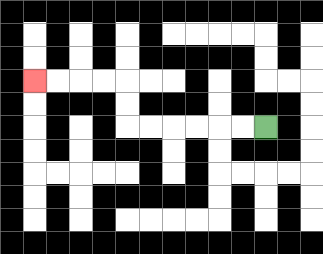{'start': '[11, 5]', 'end': '[1, 3]', 'path_directions': 'L,L,L,L,L,L,U,U,L,L,L,L', 'path_coordinates': '[[11, 5], [10, 5], [9, 5], [8, 5], [7, 5], [6, 5], [5, 5], [5, 4], [5, 3], [4, 3], [3, 3], [2, 3], [1, 3]]'}